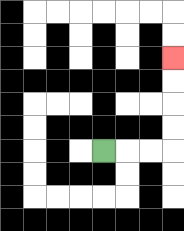{'start': '[4, 6]', 'end': '[7, 2]', 'path_directions': 'R,R,R,U,U,U,U', 'path_coordinates': '[[4, 6], [5, 6], [6, 6], [7, 6], [7, 5], [7, 4], [7, 3], [7, 2]]'}